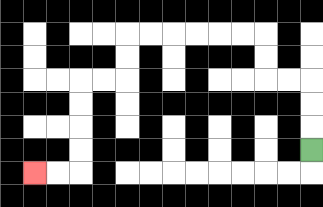{'start': '[13, 6]', 'end': '[1, 7]', 'path_directions': 'U,U,U,L,L,U,U,L,L,L,L,L,L,D,D,L,L,D,D,D,D,L,L', 'path_coordinates': '[[13, 6], [13, 5], [13, 4], [13, 3], [12, 3], [11, 3], [11, 2], [11, 1], [10, 1], [9, 1], [8, 1], [7, 1], [6, 1], [5, 1], [5, 2], [5, 3], [4, 3], [3, 3], [3, 4], [3, 5], [3, 6], [3, 7], [2, 7], [1, 7]]'}